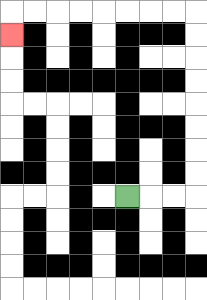{'start': '[5, 8]', 'end': '[0, 1]', 'path_directions': 'R,R,R,U,U,U,U,U,U,U,U,L,L,L,L,L,L,L,L,D', 'path_coordinates': '[[5, 8], [6, 8], [7, 8], [8, 8], [8, 7], [8, 6], [8, 5], [8, 4], [8, 3], [8, 2], [8, 1], [8, 0], [7, 0], [6, 0], [5, 0], [4, 0], [3, 0], [2, 0], [1, 0], [0, 0], [0, 1]]'}